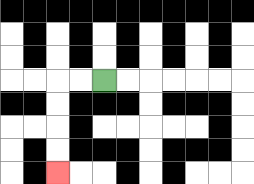{'start': '[4, 3]', 'end': '[2, 7]', 'path_directions': 'L,L,D,D,D,D', 'path_coordinates': '[[4, 3], [3, 3], [2, 3], [2, 4], [2, 5], [2, 6], [2, 7]]'}